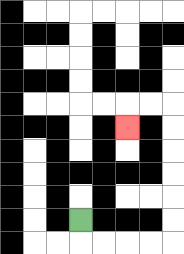{'start': '[3, 9]', 'end': '[5, 5]', 'path_directions': 'D,R,R,R,R,U,U,U,U,U,U,L,L,D', 'path_coordinates': '[[3, 9], [3, 10], [4, 10], [5, 10], [6, 10], [7, 10], [7, 9], [7, 8], [7, 7], [7, 6], [7, 5], [7, 4], [6, 4], [5, 4], [5, 5]]'}